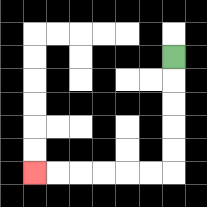{'start': '[7, 2]', 'end': '[1, 7]', 'path_directions': 'D,D,D,D,D,L,L,L,L,L,L', 'path_coordinates': '[[7, 2], [7, 3], [7, 4], [7, 5], [7, 6], [7, 7], [6, 7], [5, 7], [4, 7], [3, 7], [2, 7], [1, 7]]'}